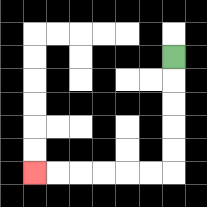{'start': '[7, 2]', 'end': '[1, 7]', 'path_directions': 'D,D,D,D,D,L,L,L,L,L,L', 'path_coordinates': '[[7, 2], [7, 3], [7, 4], [7, 5], [7, 6], [7, 7], [6, 7], [5, 7], [4, 7], [3, 7], [2, 7], [1, 7]]'}